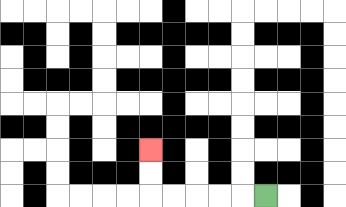{'start': '[11, 8]', 'end': '[6, 6]', 'path_directions': 'L,L,L,L,L,U,U', 'path_coordinates': '[[11, 8], [10, 8], [9, 8], [8, 8], [7, 8], [6, 8], [6, 7], [6, 6]]'}